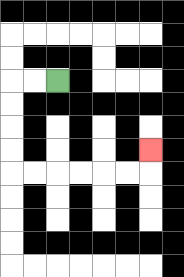{'start': '[2, 3]', 'end': '[6, 6]', 'path_directions': 'L,L,D,D,D,D,R,R,R,R,R,R,U', 'path_coordinates': '[[2, 3], [1, 3], [0, 3], [0, 4], [0, 5], [0, 6], [0, 7], [1, 7], [2, 7], [3, 7], [4, 7], [5, 7], [6, 7], [6, 6]]'}